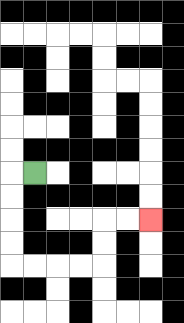{'start': '[1, 7]', 'end': '[6, 9]', 'path_directions': 'L,D,D,D,D,R,R,R,R,U,U,R,R', 'path_coordinates': '[[1, 7], [0, 7], [0, 8], [0, 9], [0, 10], [0, 11], [1, 11], [2, 11], [3, 11], [4, 11], [4, 10], [4, 9], [5, 9], [6, 9]]'}